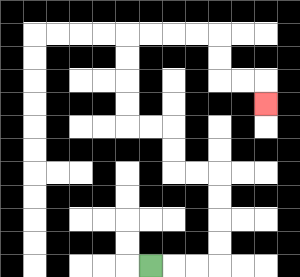{'start': '[6, 11]', 'end': '[11, 4]', 'path_directions': 'R,R,R,U,U,U,U,L,L,U,U,L,L,U,U,U,U,R,R,R,R,D,D,R,R,D', 'path_coordinates': '[[6, 11], [7, 11], [8, 11], [9, 11], [9, 10], [9, 9], [9, 8], [9, 7], [8, 7], [7, 7], [7, 6], [7, 5], [6, 5], [5, 5], [5, 4], [5, 3], [5, 2], [5, 1], [6, 1], [7, 1], [8, 1], [9, 1], [9, 2], [9, 3], [10, 3], [11, 3], [11, 4]]'}